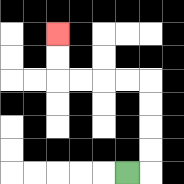{'start': '[5, 7]', 'end': '[2, 1]', 'path_directions': 'R,U,U,U,U,L,L,L,L,U,U', 'path_coordinates': '[[5, 7], [6, 7], [6, 6], [6, 5], [6, 4], [6, 3], [5, 3], [4, 3], [3, 3], [2, 3], [2, 2], [2, 1]]'}